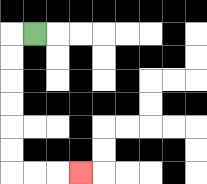{'start': '[1, 1]', 'end': '[3, 7]', 'path_directions': 'L,D,D,D,D,D,D,R,R,R', 'path_coordinates': '[[1, 1], [0, 1], [0, 2], [0, 3], [0, 4], [0, 5], [0, 6], [0, 7], [1, 7], [2, 7], [3, 7]]'}